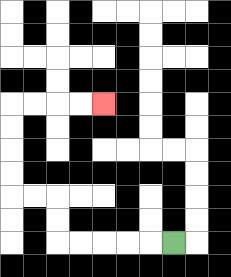{'start': '[7, 10]', 'end': '[4, 4]', 'path_directions': 'L,L,L,L,L,U,U,L,L,U,U,U,U,R,R,R,R', 'path_coordinates': '[[7, 10], [6, 10], [5, 10], [4, 10], [3, 10], [2, 10], [2, 9], [2, 8], [1, 8], [0, 8], [0, 7], [0, 6], [0, 5], [0, 4], [1, 4], [2, 4], [3, 4], [4, 4]]'}